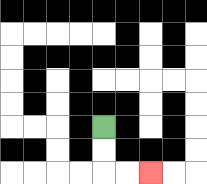{'start': '[4, 5]', 'end': '[6, 7]', 'path_directions': 'D,D,R,R', 'path_coordinates': '[[4, 5], [4, 6], [4, 7], [5, 7], [6, 7]]'}